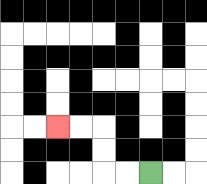{'start': '[6, 7]', 'end': '[2, 5]', 'path_directions': 'L,L,U,U,L,L', 'path_coordinates': '[[6, 7], [5, 7], [4, 7], [4, 6], [4, 5], [3, 5], [2, 5]]'}